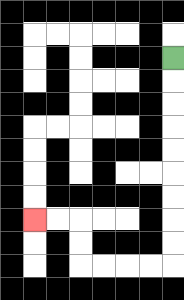{'start': '[7, 2]', 'end': '[1, 9]', 'path_directions': 'D,D,D,D,D,D,D,D,D,L,L,L,L,U,U,L,L', 'path_coordinates': '[[7, 2], [7, 3], [7, 4], [7, 5], [7, 6], [7, 7], [7, 8], [7, 9], [7, 10], [7, 11], [6, 11], [5, 11], [4, 11], [3, 11], [3, 10], [3, 9], [2, 9], [1, 9]]'}